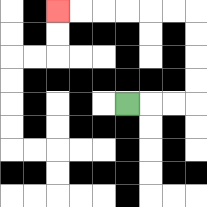{'start': '[5, 4]', 'end': '[2, 0]', 'path_directions': 'R,R,R,U,U,U,U,L,L,L,L,L,L', 'path_coordinates': '[[5, 4], [6, 4], [7, 4], [8, 4], [8, 3], [8, 2], [8, 1], [8, 0], [7, 0], [6, 0], [5, 0], [4, 0], [3, 0], [2, 0]]'}